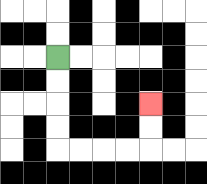{'start': '[2, 2]', 'end': '[6, 4]', 'path_directions': 'D,D,D,D,R,R,R,R,U,U', 'path_coordinates': '[[2, 2], [2, 3], [2, 4], [2, 5], [2, 6], [3, 6], [4, 6], [5, 6], [6, 6], [6, 5], [6, 4]]'}